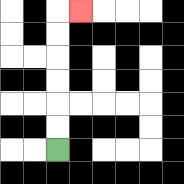{'start': '[2, 6]', 'end': '[3, 0]', 'path_directions': 'U,U,U,U,U,U,R', 'path_coordinates': '[[2, 6], [2, 5], [2, 4], [2, 3], [2, 2], [2, 1], [2, 0], [3, 0]]'}